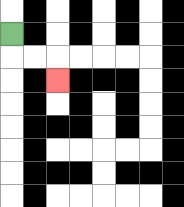{'start': '[0, 1]', 'end': '[2, 3]', 'path_directions': 'D,R,R,D', 'path_coordinates': '[[0, 1], [0, 2], [1, 2], [2, 2], [2, 3]]'}